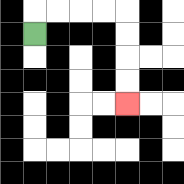{'start': '[1, 1]', 'end': '[5, 4]', 'path_directions': 'U,R,R,R,R,D,D,D,D', 'path_coordinates': '[[1, 1], [1, 0], [2, 0], [3, 0], [4, 0], [5, 0], [5, 1], [5, 2], [5, 3], [5, 4]]'}